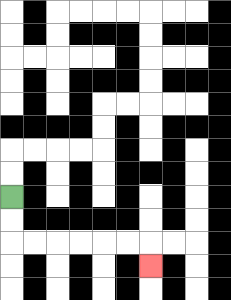{'start': '[0, 8]', 'end': '[6, 11]', 'path_directions': 'D,D,R,R,R,R,R,R,D', 'path_coordinates': '[[0, 8], [0, 9], [0, 10], [1, 10], [2, 10], [3, 10], [4, 10], [5, 10], [6, 10], [6, 11]]'}